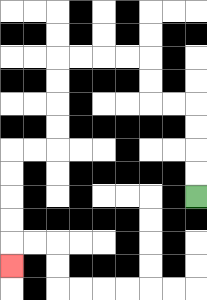{'start': '[8, 8]', 'end': '[0, 11]', 'path_directions': 'U,U,U,U,L,L,U,U,L,L,L,L,D,D,D,D,L,L,D,D,D,D,D', 'path_coordinates': '[[8, 8], [8, 7], [8, 6], [8, 5], [8, 4], [7, 4], [6, 4], [6, 3], [6, 2], [5, 2], [4, 2], [3, 2], [2, 2], [2, 3], [2, 4], [2, 5], [2, 6], [1, 6], [0, 6], [0, 7], [0, 8], [0, 9], [0, 10], [0, 11]]'}